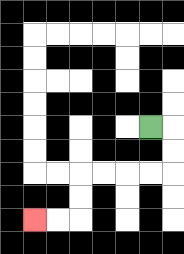{'start': '[6, 5]', 'end': '[1, 9]', 'path_directions': 'R,D,D,L,L,L,L,D,D,L,L', 'path_coordinates': '[[6, 5], [7, 5], [7, 6], [7, 7], [6, 7], [5, 7], [4, 7], [3, 7], [3, 8], [3, 9], [2, 9], [1, 9]]'}